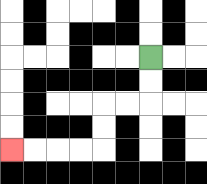{'start': '[6, 2]', 'end': '[0, 6]', 'path_directions': 'D,D,L,L,D,D,L,L,L,L', 'path_coordinates': '[[6, 2], [6, 3], [6, 4], [5, 4], [4, 4], [4, 5], [4, 6], [3, 6], [2, 6], [1, 6], [0, 6]]'}